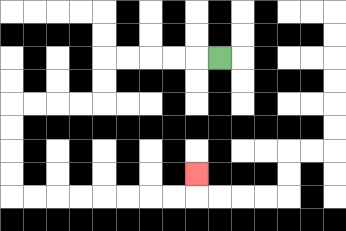{'start': '[9, 2]', 'end': '[8, 7]', 'path_directions': 'L,L,L,L,L,D,D,L,L,L,L,D,D,D,D,R,R,R,R,R,R,R,R,U', 'path_coordinates': '[[9, 2], [8, 2], [7, 2], [6, 2], [5, 2], [4, 2], [4, 3], [4, 4], [3, 4], [2, 4], [1, 4], [0, 4], [0, 5], [0, 6], [0, 7], [0, 8], [1, 8], [2, 8], [3, 8], [4, 8], [5, 8], [6, 8], [7, 8], [8, 8], [8, 7]]'}